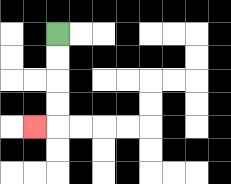{'start': '[2, 1]', 'end': '[1, 5]', 'path_directions': 'D,D,D,D,L', 'path_coordinates': '[[2, 1], [2, 2], [2, 3], [2, 4], [2, 5], [1, 5]]'}